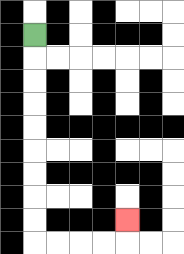{'start': '[1, 1]', 'end': '[5, 9]', 'path_directions': 'D,D,D,D,D,D,D,D,D,R,R,R,R,U', 'path_coordinates': '[[1, 1], [1, 2], [1, 3], [1, 4], [1, 5], [1, 6], [1, 7], [1, 8], [1, 9], [1, 10], [2, 10], [3, 10], [4, 10], [5, 10], [5, 9]]'}